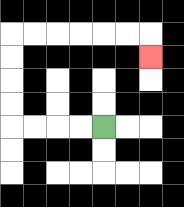{'start': '[4, 5]', 'end': '[6, 2]', 'path_directions': 'L,L,L,L,U,U,U,U,R,R,R,R,R,R,D', 'path_coordinates': '[[4, 5], [3, 5], [2, 5], [1, 5], [0, 5], [0, 4], [0, 3], [0, 2], [0, 1], [1, 1], [2, 1], [3, 1], [4, 1], [5, 1], [6, 1], [6, 2]]'}